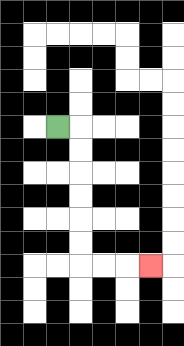{'start': '[2, 5]', 'end': '[6, 11]', 'path_directions': 'R,D,D,D,D,D,D,R,R,R', 'path_coordinates': '[[2, 5], [3, 5], [3, 6], [3, 7], [3, 8], [3, 9], [3, 10], [3, 11], [4, 11], [5, 11], [6, 11]]'}